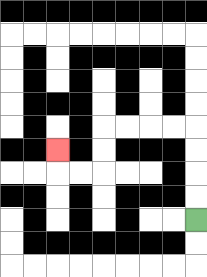{'start': '[8, 9]', 'end': '[2, 6]', 'path_directions': 'U,U,U,U,L,L,L,L,D,D,L,L,U', 'path_coordinates': '[[8, 9], [8, 8], [8, 7], [8, 6], [8, 5], [7, 5], [6, 5], [5, 5], [4, 5], [4, 6], [4, 7], [3, 7], [2, 7], [2, 6]]'}